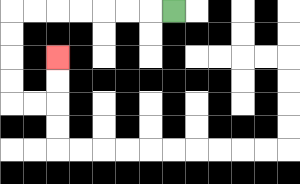{'start': '[7, 0]', 'end': '[2, 2]', 'path_directions': 'L,L,L,L,L,L,L,D,D,D,D,R,R,U,U', 'path_coordinates': '[[7, 0], [6, 0], [5, 0], [4, 0], [3, 0], [2, 0], [1, 0], [0, 0], [0, 1], [0, 2], [0, 3], [0, 4], [1, 4], [2, 4], [2, 3], [2, 2]]'}